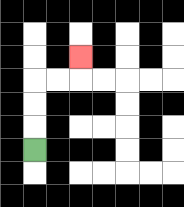{'start': '[1, 6]', 'end': '[3, 2]', 'path_directions': 'U,U,U,R,R,U', 'path_coordinates': '[[1, 6], [1, 5], [1, 4], [1, 3], [2, 3], [3, 3], [3, 2]]'}